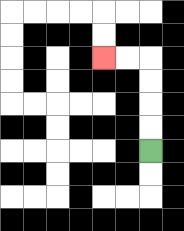{'start': '[6, 6]', 'end': '[4, 2]', 'path_directions': 'U,U,U,U,L,L', 'path_coordinates': '[[6, 6], [6, 5], [6, 4], [6, 3], [6, 2], [5, 2], [4, 2]]'}